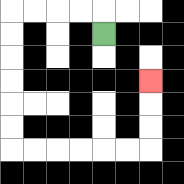{'start': '[4, 1]', 'end': '[6, 3]', 'path_directions': 'U,L,L,L,L,D,D,D,D,D,D,R,R,R,R,R,R,U,U,U', 'path_coordinates': '[[4, 1], [4, 0], [3, 0], [2, 0], [1, 0], [0, 0], [0, 1], [0, 2], [0, 3], [0, 4], [0, 5], [0, 6], [1, 6], [2, 6], [3, 6], [4, 6], [5, 6], [6, 6], [6, 5], [6, 4], [6, 3]]'}